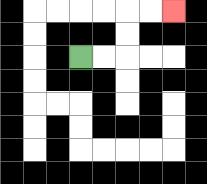{'start': '[3, 2]', 'end': '[7, 0]', 'path_directions': 'R,R,U,U,R,R', 'path_coordinates': '[[3, 2], [4, 2], [5, 2], [5, 1], [5, 0], [6, 0], [7, 0]]'}